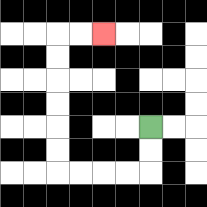{'start': '[6, 5]', 'end': '[4, 1]', 'path_directions': 'D,D,L,L,L,L,U,U,U,U,U,U,R,R', 'path_coordinates': '[[6, 5], [6, 6], [6, 7], [5, 7], [4, 7], [3, 7], [2, 7], [2, 6], [2, 5], [2, 4], [2, 3], [2, 2], [2, 1], [3, 1], [4, 1]]'}